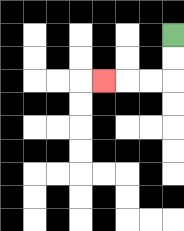{'start': '[7, 1]', 'end': '[4, 3]', 'path_directions': 'D,D,L,L,L', 'path_coordinates': '[[7, 1], [7, 2], [7, 3], [6, 3], [5, 3], [4, 3]]'}